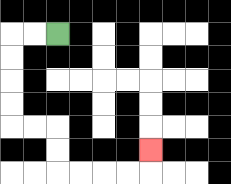{'start': '[2, 1]', 'end': '[6, 6]', 'path_directions': 'L,L,D,D,D,D,R,R,D,D,R,R,R,R,U', 'path_coordinates': '[[2, 1], [1, 1], [0, 1], [0, 2], [0, 3], [0, 4], [0, 5], [1, 5], [2, 5], [2, 6], [2, 7], [3, 7], [4, 7], [5, 7], [6, 7], [6, 6]]'}